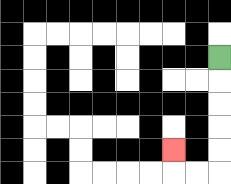{'start': '[9, 2]', 'end': '[7, 6]', 'path_directions': 'D,D,D,D,D,L,L,U', 'path_coordinates': '[[9, 2], [9, 3], [9, 4], [9, 5], [9, 6], [9, 7], [8, 7], [7, 7], [7, 6]]'}